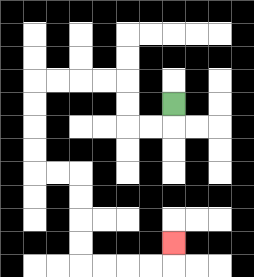{'start': '[7, 4]', 'end': '[7, 10]', 'path_directions': 'D,L,L,U,U,L,L,L,L,D,D,D,D,R,R,D,D,D,D,R,R,R,R,U', 'path_coordinates': '[[7, 4], [7, 5], [6, 5], [5, 5], [5, 4], [5, 3], [4, 3], [3, 3], [2, 3], [1, 3], [1, 4], [1, 5], [1, 6], [1, 7], [2, 7], [3, 7], [3, 8], [3, 9], [3, 10], [3, 11], [4, 11], [5, 11], [6, 11], [7, 11], [7, 10]]'}